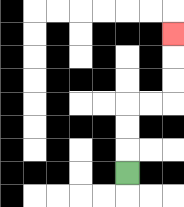{'start': '[5, 7]', 'end': '[7, 1]', 'path_directions': 'U,U,U,R,R,U,U,U', 'path_coordinates': '[[5, 7], [5, 6], [5, 5], [5, 4], [6, 4], [7, 4], [7, 3], [7, 2], [7, 1]]'}